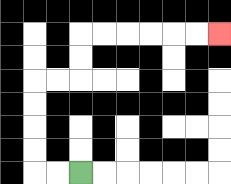{'start': '[3, 7]', 'end': '[9, 1]', 'path_directions': 'L,L,U,U,U,U,R,R,U,U,R,R,R,R,R,R', 'path_coordinates': '[[3, 7], [2, 7], [1, 7], [1, 6], [1, 5], [1, 4], [1, 3], [2, 3], [3, 3], [3, 2], [3, 1], [4, 1], [5, 1], [6, 1], [7, 1], [8, 1], [9, 1]]'}